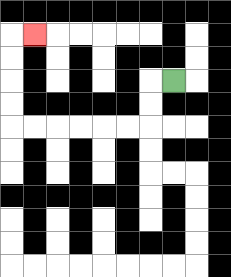{'start': '[7, 3]', 'end': '[1, 1]', 'path_directions': 'L,D,D,L,L,L,L,L,L,U,U,U,U,R', 'path_coordinates': '[[7, 3], [6, 3], [6, 4], [6, 5], [5, 5], [4, 5], [3, 5], [2, 5], [1, 5], [0, 5], [0, 4], [0, 3], [0, 2], [0, 1], [1, 1]]'}